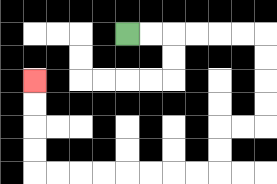{'start': '[5, 1]', 'end': '[1, 3]', 'path_directions': 'R,R,R,R,R,R,D,D,D,D,L,L,D,D,L,L,L,L,L,L,L,L,U,U,U,U', 'path_coordinates': '[[5, 1], [6, 1], [7, 1], [8, 1], [9, 1], [10, 1], [11, 1], [11, 2], [11, 3], [11, 4], [11, 5], [10, 5], [9, 5], [9, 6], [9, 7], [8, 7], [7, 7], [6, 7], [5, 7], [4, 7], [3, 7], [2, 7], [1, 7], [1, 6], [1, 5], [1, 4], [1, 3]]'}